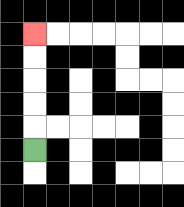{'start': '[1, 6]', 'end': '[1, 1]', 'path_directions': 'U,U,U,U,U', 'path_coordinates': '[[1, 6], [1, 5], [1, 4], [1, 3], [1, 2], [1, 1]]'}